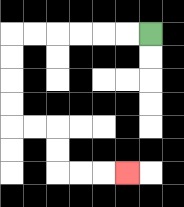{'start': '[6, 1]', 'end': '[5, 7]', 'path_directions': 'L,L,L,L,L,L,D,D,D,D,R,R,D,D,R,R,R', 'path_coordinates': '[[6, 1], [5, 1], [4, 1], [3, 1], [2, 1], [1, 1], [0, 1], [0, 2], [0, 3], [0, 4], [0, 5], [1, 5], [2, 5], [2, 6], [2, 7], [3, 7], [4, 7], [5, 7]]'}